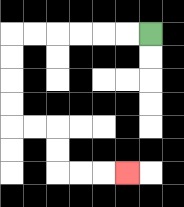{'start': '[6, 1]', 'end': '[5, 7]', 'path_directions': 'L,L,L,L,L,L,D,D,D,D,R,R,D,D,R,R,R', 'path_coordinates': '[[6, 1], [5, 1], [4, 1], [3, 1], [2, 1], [1, 1], [0, 1], [0, 2], [0, 3], [0, 4], [0, 5], [1, 5], [2, 5], [2, 6], [2, 7], [3, 7], [4, 7], [5, 7]]'}